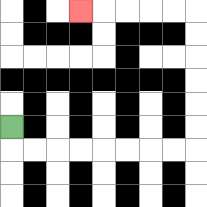{'start': '[0, 5]', 'end': '[3, 0]', 'path_directions': 'D,R,R,R,R,R,R,R,R,U,U,U,U,U,U,L,L,L,L,L', 'path_coordinates': '[[0, 5], [0, 6], [1, 6], [2, 6], [3, 6], [4, 6], [5, 6], [6, 6], [7, 6], [8, 6], [8, 5], [8, 4], [8, 3], [8, 2], [8, 1], [8, 0], [7, 0], [6, 0], [5, 0], [4, 0], [3, 0]]'}